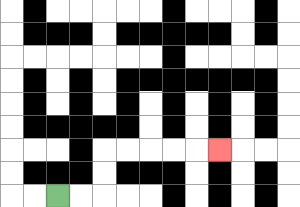{'start': '[2, 8]', 'end': '[9, 6]', 'path_directions': 'R,R,U,U,R,R,R,R,R', 'path_coordinates': '[[2, 8], [3, 8], [4, 8], [4, 7], [4, 6], [5, 6], [6, 6], [7, 6], [8, 6], [9, 6]]'}